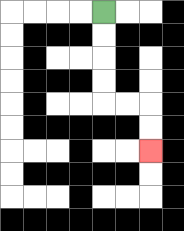{'start': '[4, 0]', 'end': '[6, 6]', 'path_directions': 'D,D,D,D,R,R,D,D', 'path_coordinates': '[[4, 0], [4, 1], [4, 2], [4, 3], [4, 4], [5, 4], [6, 4], [6, 5], [6, 6]]'}